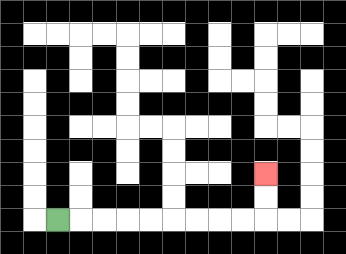{'start': '[2, 9]', 'end': '[11, 7]', 'path_directions': 'R,R,R,R,R,R,R,R,R,U,U', 'path_coordinates': '[[2, 9], [3, 9], [4, 9], [5, 9], [6, 9], [7, 9], [8, 9], [9, 9], [10, 9], [11, 9], [11, 8], [11, 7]]'}